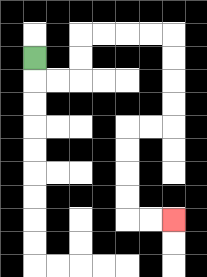{'start': '[1, 2]', 'end': '[7, 9]', 'path_directions': 'D,R,R,U,U,R,R,R,R,D,D,D,D,L,L,D,D,D,D,R,R', 'path_coordinates': '[[1, 2], [1, 3], [2, 3], [3, 3], [3, 2], [3, 1], [4, 1], [5, 1], [6, 1], [7, 1], [7, 2], [7, 3], [7, 4], [7, 5], [6, 5], [5, 5], [5, 6], [5, 7], [5, 8], [5, 9], [6, 9], [7, 9]]'}